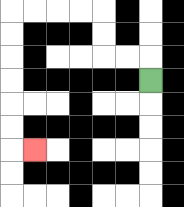{'start': '[6, 3]', 'end': '[1, 6]', 'path_directions': 'U,L,L,U,U,L,L,L,L,D,D,D,D,D,D,R', 'path_coordinates': '[[6, 3], [6, 2], [5, 2], [4, 2], [4, 1], [4, 0], [3, 0], [2, 0], [1, 0], [0, 0], [0, 1], [0, 2], [0, 3], [0, 4], [0, 5], [0, 6], [1, 6]]'}